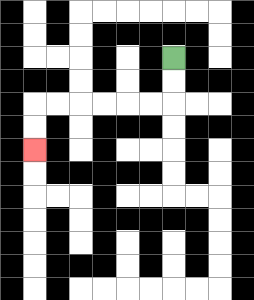{'start': '[7, 2]', 'end': '[1, 6]', 'path_directions': 'D,D,L,L,L,L,L,L,D,D', 'path_coordinates': '[[7, 2], [7, 3], [7, 4], [6, 4], [5, 4], [4, 4], [3, 4], [2, 4], [1, 4], [1, 5], [1, 6]]'}